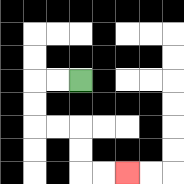{'start': '[3, 3]', 'end': '[5, 7]', 'path_directions': 'L,L,D,D,R,R,D,D,R,R', 'path_coordinates': '[[3, 3], [2, 3], [1, 3], [1, 4], [1, 5], [2, 5], [3, 5], [3, 6], [3, 7], [4, 7], [5, 7]]'}